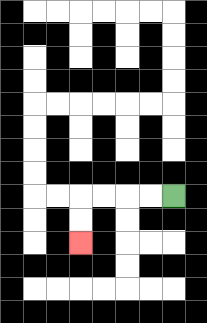{'start': '[7, 8]', 'end': '[3, 10]', 'path_directions': 'L,L,L,L,D,D', 'path_coordinates': '[[7, 8], [6, 8], [5, 8], [4, 8], [3, 8], [3, 9], [3, 10]]'}